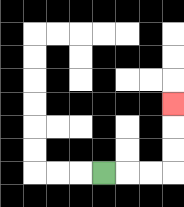{'start': '[4, 7]', 'end': '[7, 4]', 'path_directions': 'R,R,R,U,U,U', 'path_coordinates': '[[4, 7], [5, 7], [6, 7], [7, 7], [7, 6], [7, 5], [7, 4]]'}